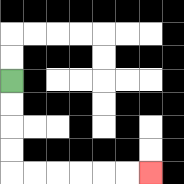{'start': '[0, 3]', 'end': '[6, 7]', 'path_directions': 'D,D,D,D,R,R,R,R,R,R', 'path_coordinates': '[[0, 3], [0, 4], [0, 5], [0, 6], [0, 7], [1, 7], [2, 7], [3, 7], [4, 7], [5, 7], [6, 7]]'}